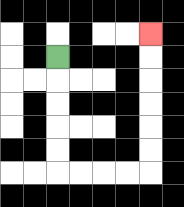{'start': '[2, 2]', 'end': '[6, 1]', 'path_directions': 'D,D,D,D,D,R,R,R,R,U,U,U,U,U,U', 'path_coordinates': '[[2, 2], [2, 3], [2, 4], [2, 5], [2, 6], [2, 7], [3, 7], [4, 7], [5, 7], [6, 7], [6, 6], [6, 5], [6, 4], [6, 3], [6, 2], [6, 1]]'}